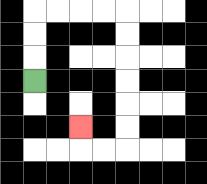{'start': '[1, 3]', 'end': '[3, 5]', 'path_directions': 'U,U,U,R,R,R,R,D,D,D,D,D,D,L,L,U', 'path_coordinates': '[[1, 3], [1, 2], [1, 1], [1, 0], [2, 0], [3, 0], [4, 0], [5, 0], [5, 1], [5, 2], [5, 3], [5, 4], [5, 5], [5, 6], [4, 6], [3, 6], [3, 5]]'}